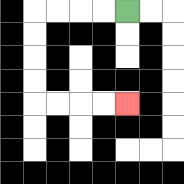{'start': '[5, 0]', 'end': '[5, 4]', 'path_directions': 'L,L,L,L,D,D,D,D,R,R,R,R', 'path_coordinates': '[[5, 0], [4, 0], [3, 0], [2, 0], [1, 0], [1, 1], [1, 2], [1, 3], [1, 4], [2, 4], [3, 4], [4, 4], [5, 4]]'}